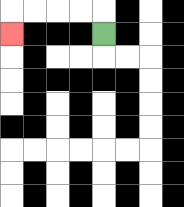{'start': '[4, 1]', 'end': '[0, 1]', 'path_directions': 'U,L,L,L,L,D', 'path_coordinates': '[[4, 1], [4, 0], [3, 0], [2, 0], [1, 0], [0, 0], [0, 1]]'}